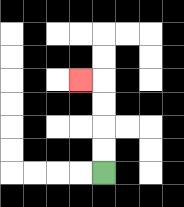{'start': '[4, 7]', 'end': '[3, 3]', 'path_directions': 'U,U,U,U,L', 'path_coordinates': '[[4, 7], [4, 6], [4, 5], [4, 4], [4, 3], [3, 3]]'}